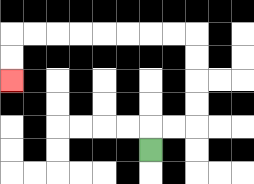{'start': '[6, 6]', 'end': '[0, 3]', 'path_directions': 'U,R,R,U,U,U,U,L,L,L,L,L,L,L,L,D,D', 'path_coordinates': '[[6, 6], [6, 5], [7, 5], [8, 5], [8, 4], [8, 3], [8, 2], [8, 1], [7, 1], [6, 1], [5, 1], [4, 1], [3, 1], [2, 1], [1, 1], [0, 1], [0, 2], [0, 3]]'}